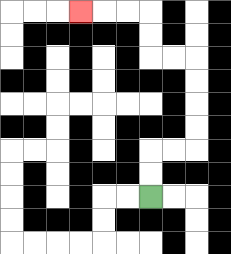{'start': '[6, 8]', 'end': '[3, 0]', 'path_directions': 'U,U,R,R,U,U,U,U,L,L,U,U,L,L,L', 'path_coordinates': '[[6, 8], [6, 7], [6, 6], [7, 6], [8, 6], [8, 5], [8, 4], [8, 3], [8, 2], [7, 2], [6, 2], [6, 1], [6, 0], [5, 0], [4, 0], [3, 0]]'}